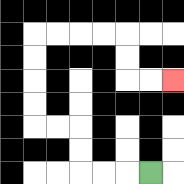{'start': '[6, 7]', 'end': '[7, 3]', 'path_directions': 'L,L,L,U,U,L,L,U,U,U,U,R,R,R,R,D,D,R,R', 'path_coordinates': '[[6, 7], [5, 7], [4, 7], [3, 7], [3, 6], [3, 5], [2, 5], [1, 5], [1, 4], [1, 3], [1, 2], [1, 1], [2, 1], [3, 1], [4, 1], [5, 1], [5, 2], [5, 3], [6, 3], [7, 3]]'}